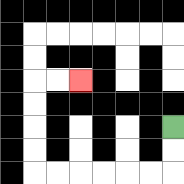{'start': '[7, 5]', 'end': '[3, 3]', 'path_directions': 'D,D,L,L,L,L,L,L,U,U,U,U,R,R', 'path_coordinates': '[[7, 5], [7, 6], [7, 7], [6, 7], [5, 7], [4, 7], [3, 7], [2, 7], [1, 7], [1, 6], [1, 5], [1, 4], [1, 3], [2, 3], [3, 3]]'}